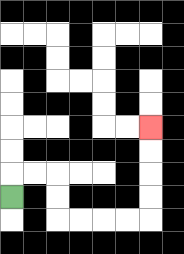{'start': '[0, 8]', 'end': '[6, 5]', 'path_directions': 'U,R,R,D,D,R,R,R,R,U,U,U,U', 'path_coordinates': '[[0, 8], [0, 7], [1, 7], [2, 7], [2, 8], [2, 9], [3, 9], [4, 9], [5, 9], [6, 9], [6, 8], [6, 7], [6, 6], [6, 5]]'}